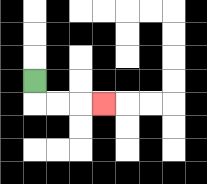{'start': '[1, 3]', 'end': '[4, 4]', 'path_directions': 'D,R,R,R', 'path_coordinates': '[[1, 3], [1, 4], [2, 4], [3, 4], [4, 4]]'}